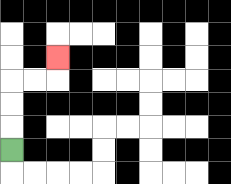{'start': '[0, 6]', 'end': '[2, 2]', 'path_directions': 'U,U,U,R,R,U', 'path_coordinates': '[[0, 6], [0, 5], [0, 4], [0, 3], [1, 3], [2, 3], [2, 2]]'}